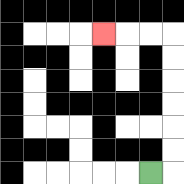{'start': '[6, 7]', 'end': '[4, 1]', 'path_directions': 'R,U,U,U,U,U,U,L,L,L', 'path_coordinates': '[[6, 7], [7, 7], [7, 6], [7, 5], [7, 4], [7, 3], [7, 2], [7, 1], [6, 1], [5, 1], [4, 1]]'}